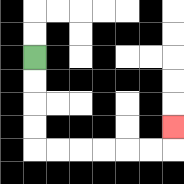{'start': '[1, 2]', 'end': '[7, 5]', 'path_directions': 'D,D,D,D,R,R,R,R,R,R,U', 'path_coordinates': '[[1, 2], [1, 3], [1, 4], [1, 5], [1, 6], [2, 6], [3, 6], [4, 6], [5, 6], [6, 6], [7, 6], [7, 5]]'}